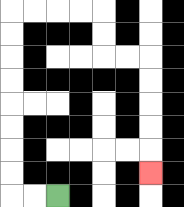{'start': '[2, 8]', 'end': '[6, 7]', 'path_directions': 'L,L,U,U,U,U,U,U,U,U,R,R,R,R,D,D,R,R,D,D,D,D,D', 'path_coordinates': '[[2, 8], [1, 8], [0, 8], [0, 7], [0, 6], [0, 5], [0, 4], [0, 3], [0, 2], [0, 1], [0, 0], [1, 0], [2, 0], [3, 0], [4, 0], [4, 1], [4, 2], [5, 2], [6, 2], [6, 3], [6, 4], [6, 5], [6, 6], [6, 7]]'}